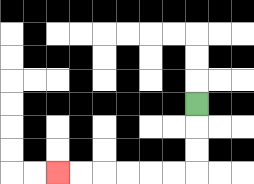{'start': '[8, 4]', 'end': '[2, 7]', 'path_directions': 'D,D,D,L,L,L,L,L,L', 'path_coordinates': '[[8, 4], [8, 5], [8, 6], [8, 7], [7, 7], [6, 7], [5, 7], [4, 7], [3, 7], [2, 7]]'}